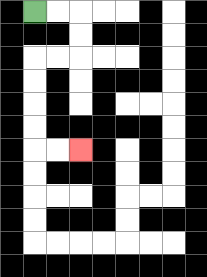{'start': '[1, 0]', 'end': '[3, 6]', 'path_directions': 'R,R,D,D,L,L,D,D,D,D,R,R', 'path_coordinates': '[[1, 0], [2, 0], [3, 0], [3, 1], [3, 2], [2, 2], [1, 2], [1, 3], [1, 4], [1, 5], [1, 6], [2, 6], [3, 6]]'}